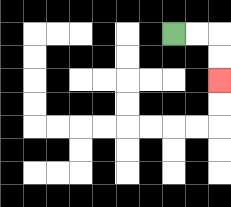{'start': '[7, 1]', 'end': '[9, 3]', 'path_directions': 'R,R,D,D', 'path_coordinates': '[[7, 1], [8, 1], [9, 1], [9, 2], [9, 3]]'}